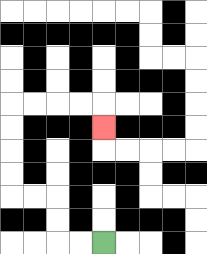{'start': '[4, 10]', 'end': '[4, 5]', 'path_directions': 'L,L,U,U,L,L,U,U,U,U,R,R,R,R,D', 'path_coordinates': '[[4, 10], [3, 10], [2, 10], [2, 9], [2, 8], [1, 8], [0, 8], [0, 7], [0, 6], [0, 5], [0, 4], [1, 4], [2, 4], [3, 4], [4, 4], [4, 5]]'}